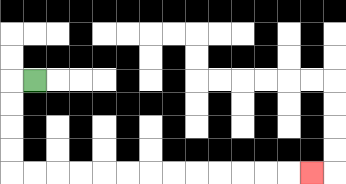{'start': '[1, 3]', 'end': '[13, 7]', 'path_directions': 'L,D,D,D,D,R,R,R,R,R,R,R,R,R,R,R,R,R', 'path_coordinates': '[[1, 3], [0, 3], [0, 4], [0, 5], [0, 6], [0, 7], [1, 7], [2, 7], [3, 7], [4, 7], [5, 7], [6, 7], [7, 7], [8, 7], [9, 7], [10, 7], [11, 7], [12, 7], [13, 7]]'}